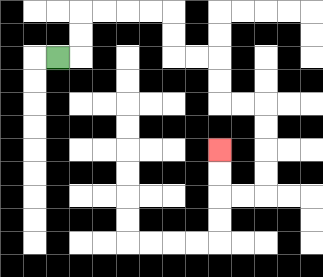{'start': '[2, 2]', 'end': '[9, 6]', 'path_directions': 'R,U,U,R,R,R,R,D,D,R,R,D,D,R,R,D,D,D,D,L,L,U,U', 'path_coordinates': '[[2, 2], [3, 2], [3, 1], [3, 0], [4, 0], [5, 0], [6, 0], [7, 0], [7, 1], [7, 2], [8, 2], [9, 2], [9, 3], [9, 4], [10, 4], [11, 4], [11, 5], [11, 6], [11, 7], [11, 8], [10, 8], [9, 8], [9, 7], [9, 6]]'}